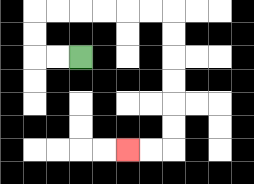{'start': '[3, 2]', 'end': '[5, 6]', 'path_directions': 'L,L,U,U,R,R,R,R,R,R,D,D,D,D,D,D,L,L', 'path_coordinates': '[[3, 2], [2, 2], [1, 2], [1, 1], [1, 0], [2, 0], [3, 0], [4, 0], [5, 0], [6, 0], [7, 0], [7, 1], [7, 2], [7, 3], [7, 4], [7, 5], [7, 6], [6, 6], [5, 6]]'}